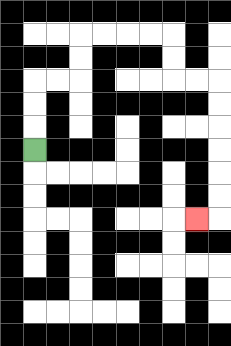{'start': '[1, 6]', 'end': '[8, 9]', 'path_directions': 'U,U,U,R,R,U,U,R,R,R,R,D,D,R,R,D,D,D,D,D,D,L', 'path_coordinates': '[[1, 6], [1, 5], [1, 4], [1, 3], [2, 3], [3, 3], [3, 2], [3, 1], [4, 1], [5, 1], [6, 1], [7, 1], [7, 2], [7, 3], [8, 3], [9, 3], [9, 4], [9, 5], [9, 6], [9, 7], [9, 8], [9, 9], [8, 9]]'}